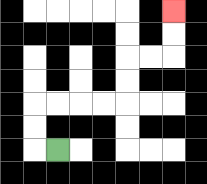{'start': '[2, 6]', 'end': '[7, 0]', 'path_directions': 'L,U,U,R,R,R,R,U,U,R,R,U,U', 'path_coordinates': '[[2, 6], [1, 6], [1, 5], [1, 4], [2, 4], [3, 4], [4, 4], [5, 4], [5, 3], [5, 2], [6, 2], [7, 2], [7, 1], [7, 0]]'}